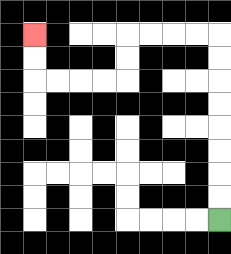{'start': '[9, 9]', 'end': '[1, 1]', 'path_directions': 'U,U,U,U,U,U,U,U,L,L,L,L,D,D,L,L,L,L,U,U', 'path_coordinates': '[[9, 9], [9, 8], [9, 7], [9, 6], [9, 5], [9, 4], [9, 3], [9, 2], [9, 1], [8, 1], [7, 1], [6, 1], [5, 1], [5, 2], [5, 3], [4, 3], [3, 3], [2, 3], [1, 3], [1, 2], [1, 1]]'}